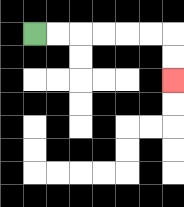{'start': '[1, 1]', 'end': '[7, 3]', 'path_directions': 'R,R,R,R,R,R,D,D', 'path_coordinates': '[[1, 1], [2, 1], [3, 1], [4, 1], [5, 1], [6, 1], [7, 1], [7, 2], [7, 3]]'}